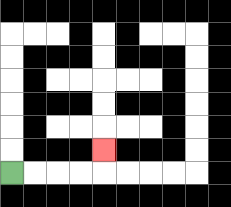{'start': '[0, 7]', 'end': '[4, 6]', 'path_directions': 'R,R,R,R,U', 'path_coordinates': '[[0, 7], [1, 7], [2, 7], [3, 7], [4, 7], [4, 6]]'}